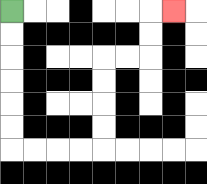{'start': '[0, 0]', 'end': '[7, 0]', 'path_directions': 'D,D,D,D,D,D,R,R,R,R,U,U,U,U,R,R,U,U,R', 'path_coordinates': '[[0, 0], [0, 1], [0, 2], [0, 3], [0, 4], [0, 5], [0, 6], [1, 6], [2, 6], [3, 6], [4, 6], [4, 5], [4, 4], [4, 3], [4, 2], [5, 2], [6, 2], [6, 1], [6, 0], [7, 0]]'}